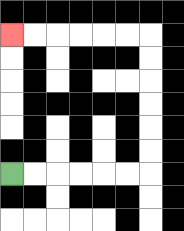{'start': '[0, 7]', 'end': '[0, 1]', 'path_directions': 'R,R,R,R,R,R,U,U,U,U,U,U,L,L,L,L,L,L', 'path_coordinates': '[[0, 7], [1, 7], [2, 7], [3, 7], [4, 7], [5, 7], [6, 7], [6, 6], [6, 5], [6, 4], [6, 3], [6, 2], [6, 1], [5, 1], [4, 1], [3, 1], [2, 1], [1, 1], [0, 1]]'}